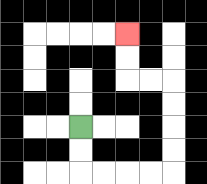{'start': '[3, 5]', 'end': '[5, 1]', 'path_directions': 'D,D,R,R,R,R,U,U,U,U,L,L,U,U', 'path_coordinates': '[[3, 5], [3, 6], [3, 7], [4, 7], [5, 7], [6, 7], [7, 7], [7, 6], [7, 5], [7, 4], [7, 3], [6, 3], [5, 3], [5, 2], [5, 1]]'}